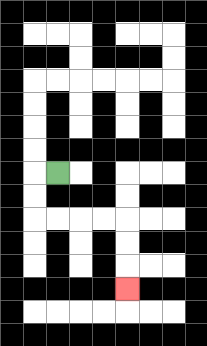{'start': '[2, 7]', 'end': '[5, 12]', 'path_directions': 'L,D,D,R,R,R,R,D,D,D', 'path_coordinates': '[[2, 7], [1, 7], [1, 8], [1, 9], [2, 9], [3, 9], [4, 9], [5, 9], [5, 10], [5, 11], [5, 12]]'}